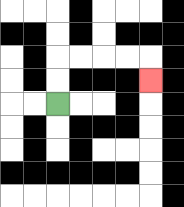{'start': '[2, 4]', 'end': '[6, 3]', 'path_directions': 'U,U,R,R,R,R,D', 'path_coordinates': '[[2, 4], [2, 3], [2, 2], [3, 2], [4, 2], [5, 2], [6, 2], [6, 3]]'}